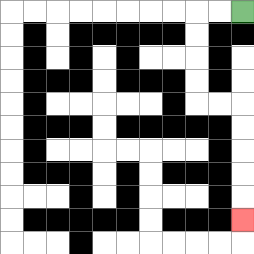{'start': '[10, 0]', 'end': '[10, 9]', 'path_directions': 'L,L,D,D,D,D,R,R,D,D,D,D,D', 'path_coordinates': '[[10, 0], [9, 0], [8, 0], [8, 1], [8, 2], [8, 3], [8, 4], [9, 4], [10, 4], [10, 5], [10, 6], [10, 7], [10, 8], [10, 9]]'}